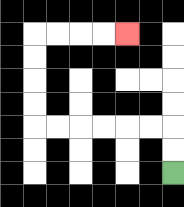{'start': '[7, 7]', 'end': '[5, 1]', 'path_directions': 'U,U,L,L,L,L,L,L,U,U,U,U,R,R,R,R', 'path_coordinates': '[[7, 7], [7, 6], [7, 5], [6, 5], [5, 5], [4, 5], [3, 5], [2, 5], [1, 5], [1, 4], [1, 3], [1, 2], [1, 1], [2, 1], [3, 1], [4, 1], [5, 1]]'}